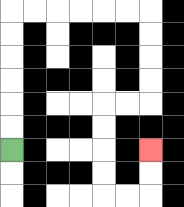{'start': '[0, 6]', 'end': '[6, 6]', 'path_directions': 'U,U,U,U,U,U,R,R,R,R,R,R,D,D,D,D,L,L,D,D,D,D,R,R,U,U', 'path_coordinates': '[[0, 6], [0, 5], [0, 4], [0, 3], [0, 2], [0, 1], [0, 0], [1, 0], [2, 0], [3, 0], [4, 0], [5, 0], [6, 0], [6, 1], [6, 2], [6, 3], [6, 4], [5, 4], [4, 4], [4, 5], [4, 6], [4, 7], [4, 8], [5, 8], [6, 8], [6, 7], [6, 6]]'}